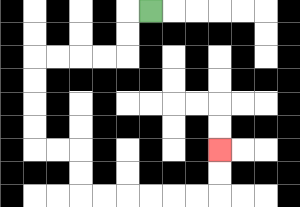{'start': '[6, 0]', 'end': '[9, 6]', 'path_directions': 'L,D,D,L,L,L,L,D,D,D,D,R,R,D,D,R,R,R,R,R,R,U,U', 'path_coordinates': '[[6, 0], [5, 0], [5, 1], [5, 2], [4, 2], [3, 2], [2, 2], [1, 2], [1, 3], [1, 4], [1, 5], [1, 6], [2, 6], [3, 6], [3, 7], [3, 8], [4, 8], [5, 8], [6, 8], [7, 8], [8, 8], [9, 8], [9, 7], [9, 6]]'}